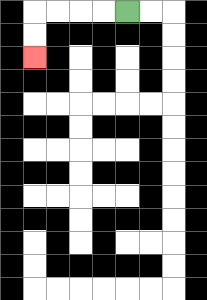{'start': '[5, 0]', 'end': '[1, 2]', 'path_directions': 'L,L,L,L,D,D', 'path_coordinates': '[[5, 0], [4, 0], [3, 0], [2, 0], [1, 0], [1, 1], [1, 2]]'}